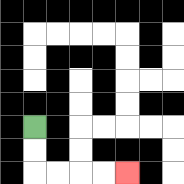{'start': '[1, 5]', 'end': '[5, 7]', 'path_directions': 'D,D,R,R,R,R', 'path_coordinates': '[[1, 5], [1, 6], [1, 7], [2, 7], [3, 7], [4, 7], [5, 7]]'}